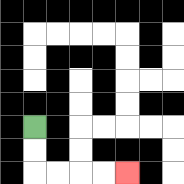{'start': '[1, 5]', 'end': '[5, 7]', 'path_directions': 'D,D,R,R,R,R', 'path_coordinates': '[[1, 5], [1, 6], [1, 7], [2, 7], [3, 7], [4, 7], [5, 7]]'}